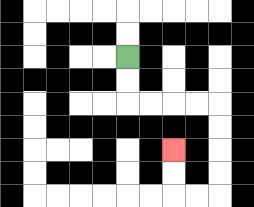{'start': '[5, 2]', 'end': '[7, 6]', 'path_directions': 'D,D,R,R,R,R,D,D,D,D,L,L,U,U', 'path_coordinates': '[[5, 2], [5, 3], [5, 4], [6, 4], [7, 4], [8, 4], [9, 4], [9, 5], [9, 6], [9, 7], [9, 8], [8, 8], [7, 8], [7, 7], [7, 6]]'}